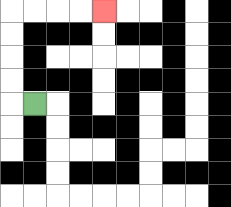{'start': '[1, 4]', 'end': '[4, 0]', 'path_directions': 'L,U,U,U,U,R,R,R,R', 'path_coordinates': '[[1, 4], [0, 4], [0, 3], [0, 2], [0, 1], [0, 0], [1, 0], [2, 0], [3, 0], [4, 0]]'}